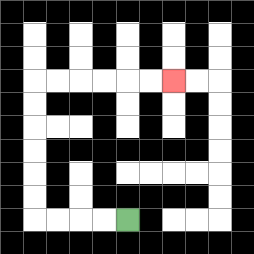{'start': '[5, 9]', 'end': '[7, 3]', 'path_directions': 'L,L,L,L,U,U,U,U,U,U,R,R,R,R,R,R', 'path_coordinates': '[[5, 9], [4, 9], [3, 9], [2, 9], [1, 9], [1, 8], [1, 7], [1, 6], [1, 5], [1, 4], [1, 3], [2, 3], [3, 3], [4, 3], [5, 3], [6, 3], [7, 3]]'}